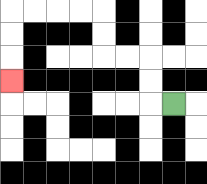{'start': '[7, 4]', 'end': '[0, 3]', 'path_directions': 'L,U,U,L,L,U,U,L,L,L,L,D,D,D', 'path_coordinates': '[[7, 4], [6, 4], [6, 3], [6, 2], [5, 2], [4, 2], [4, 1], [4, 0], [3, 0], [2, 0], [1, 0], [0, 0], [0, 1], [0, 2], [0, 3]]'}